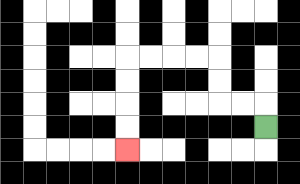{'start': '[11, 5]', 'end': '[5, 6]', 'path_directions': 'U,L,L,U,U,L,L,L,L,D,D,D,D', 'path_coordinates': '[[11, 5], [11, 4], [10, 4], [9, 4], [9, 3], [9, 2], [8, 2], [7, 2], [6, 2], [5, 2], [5, 3], [5, 4], [5, 5], [5, 6]]'}